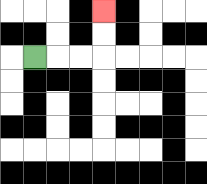{'start': '[1, 2]', 'end': '[4, 0]', 'path_directions': 'R,R,R,U,U', 'path_coordinates': '[[1, 2], [2, 2], [3, 2], [4, 2], [4, 1], [4, 0]]'}